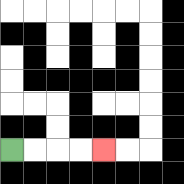{'start': '[0, 6]', 'end': '[4, 6]', 'path_directions': 'R,R,R,R', 'path_coordinates': '[[0, 6], [1, 6], [2, 6], [3, 6], [4, 6]]'}